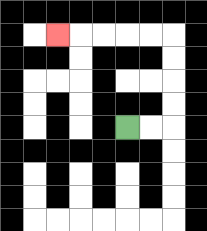{'start': '[5, 5]', 'end': '[2, 1]', 'path_directions': 'R,R,U,U,U,U,L,L,L,L,L', 'path_coordinates': '[[5, 5], [6, 5], [7, 5], [7, 4], [7, 3], [7, 2], [7, 1], [6, 1], [5, 1], [4, 1], [3, 1], [2, 1]]'}